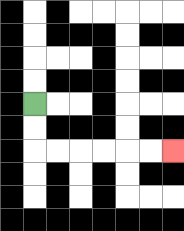{'start': '[1, 4]', 'end': '[7, 6]', 'path_directions': 'D,D,R,R,R,R,R,R', 'path_coordinates': '[[1, 4], [1, 5], [1, 6], [2, 6], [3, 6], [4, 6], [5, 6], [6, 6], [7, 6]]'}